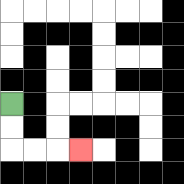{'start': '[0, 4]', 'end': '[3, 6]', 'path_directions': 'D,D,R,R,R', 'path_coordinates': '[[0, 4], [0, 5], [0, 6], [1, 6], [2, 6], [3, 6]]'}